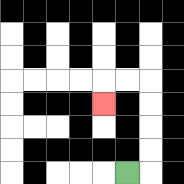{'start': '[5, 7]', 'end': '[4, 4]', 'path_directions': 'R,U,U,U,U,L,L,D', 'path_coordinates': '[[5, 7], [6, 7], [6, 6], [6, 5], [6, 4], [6, 3], [5, 3], [4, 3], [4, 4]]'}